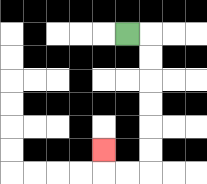{'start': '[5, 1]', 'end': '[4, 6]', 'path_directions': 'R,D,D,D,D,D,D,L,L,U', 'path_coordinates': '[[5, 1], [6, 1], [6, 2], [6, 3], [6, 4], [6, 5], [6, 6], [6, 7], [5, 7], [4, 7], [4, 6]]'}